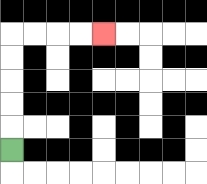{'start': '[0, 6]', 'end': '[4, 1]', 'path_directions': 'U,U,U,U,U,R,R,R,R', 'path_coordinates': '[[0, 6], [0, 5], [0, 4], [0, 3], [0, 2], [0, 1], [1, 1], [2, 1], [3, 1], [4, 1]]'}